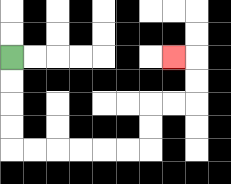{'start': '[0, 2]', 'end': '[7, 2]', 'path_directions': 'D,D,D,D,R,R,R,R,R,R,U,U,R,R,U,U,L', 'path_coordinates': '[[0, 2], [0, 3], [0, 4], [0, 5], [0, 6], [1, 6], [2, 6], [3, 6], [4, 6], [5, 6], [6, 6], [6, 5], [6, 4], [7, 4], [8, 4], [8, 3], [8, 2], [7, 2]]'}